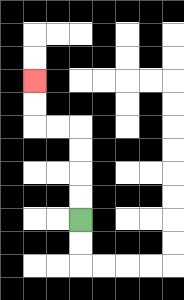{'start': '[3, 9]', 'end': '[1, 3]', 'path_directions': 'U,U,U,U,L,L,U,U', 'path_coordinates': '[[3, 9], [3, 8], [3, 7], [3, 6], [3, 5], [2, 5], [1, 5], [1, 4], [1, 3]]'}